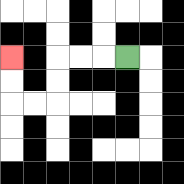{'start': '[5, 2]', 'end': '[0, 2]', 'path_directions': 'L,L,L,D,D,L,L,U,U', 'path_coordinates': '[[5, 2], [4, 2], [3, 2], [2, 2], [2, 3], [2, 4], [1, 4], [0, 4], [0, 3], [0, 2]]'}